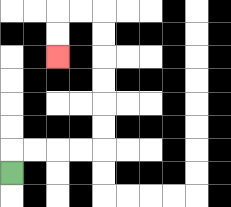{'start': '[0, 7]', 'end': '[2, 2]', 'path_directions': 'U,R,R,R,R,U,U,U,U,U,U,L,L,D,D', 'path_coordinates': '[[0, 7], [0, 6], [1, 6], [2, 6], [3, 6], [4, 6], [4, 5], [4, 4], [4, 3], [4, 2], [4, 1], [4, 0], [3, 0], [2, 0], [2, 1], [2, 2]]'}